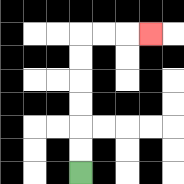{'start': '[3, 7]', 'end': '[6, 1]', 'path_directions': 'U,U,U,U,U,U,R,R,R', 'path_coordinates': '[[3, 7], [3, 6], [3, 5], [3, 4], [3, 3], [3, 2], [3, 1], [4, 1], [5, 1], [6, 1]]'}